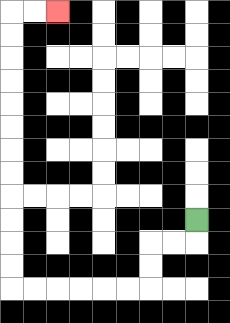{'start': '[8, 9]', 'end': '[2, 0]', 'path_directions': 'D,L,L,D,D,L,L,L,L,L,L,U,U,U,U,U,U,U,U,U,U,U,U,R,R', 'path_coordinates': '[[8, 9], [8, 10], [7, 10], [6, 10], [6, 11], [6, 12], [5, 12], [4, 12], [3, 12], [2, 12], [1, 12], [0, 12], [0, 11], [0, 10], [0, 9], [0, 8], [0, 7], [0, 6], [0, 5], [0, 4], [0, 3], [0, 2], [0, 1], [0, 0], [1, 0], [2, 0]]'}